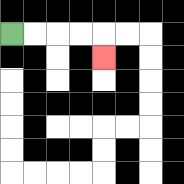{'start': '[0, 1]', 'end': '[4, 2]', 'path_directions': 'R,R,R,R,D', 'path_coordinates': '[[0, 1], [1, 1], [2, 1], [3, 1], [4, 1], [4, 2]]'}